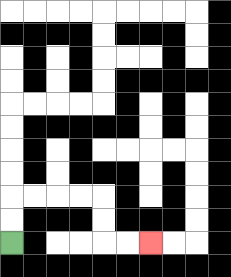{'start': '[0, 10]', 'end': '[6, 10]', 'path_directions': 'U,U,R,R,R,R,D,D,R,R', 'path_coordinates': '[[0, 10], [0, 9], [0, 8], [1, 8], [2, 8], [3, 8], [4, 8], [4, 9], [4, 10], [5, 10], [6, 10]]'}